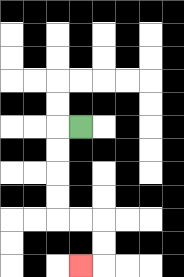{'start': '[3, 5]', 'end': '[3, 11]', 'path_directions': 'L,D,D,D,D,R,R,D,D,L', 'path_coordinates': '[[3, 5], [2, 5], [2, 6], [2, 7], [2, 8], [2, 9], [3, 9], [4, 9], [4, 10], [4, 11], [3, 11]]'}